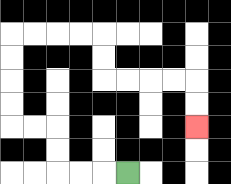{'start': '[5, 7]', 'end': '[8, 5]', 'path_directions': 'L,L,L,U,U,L,L,U,U,U,U,R,R,R,R,D,D,R,R,R,R,D,D', 'path_coordinates': '[[5, 7], [4, 7], [3, 7], [2, 7], [2, 6], [2, 5], [1, 5], [0, 5], [0, 4], [0, 3], [0, 2], [0, 1], [1, 1], [2, 1], [3, 1], [4, 1], [4, 2], [4, 3], [5, 3], [6, 3], [7, 3], [8, 3], [8, 4], [8, 5]]'}